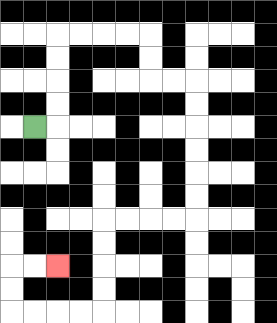{'start': '[1, 5]', 'end': '[2, 11]', 'path_directions': 'R,U,U,U,U,R,R,R,R,D,D,R,R,D,D,D,D,D,D,L,L,L,L,D,D,D,D,L,L,L,L,U,U,R,R', 'path_coordinates': '[[1, 5], [2, 5], [2, 4], [2, 3], [2, 2], [2, 1], [3, 1], [4, 1], [5, 1], [6, 1], [6, 2], [6, 3], [7, 3], [8, 3], [8, 4], [8, 5], [8, 6], [8, 7], [8, 8], [8, 9], [7, 9], [6, 9], [5, 9], [4, 9], [4, 10], [4, 11], [4, 12], [4, 13], [3, 13], [2, 13], [1, 13], [0, 13], [0, 12], [0, 11], [1, 11], [2, 11]]'}